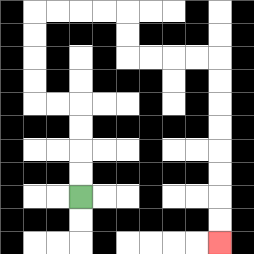{'start': '[3, 8]', 'end': '[9, 10]', 'path_directions': 'U,U,U,U,L,L,U,U,U,U,R,R,R,R,D,D,R,R,R,R,D,D,D,D,D,D,D,D', 'path_coordinates': '[[3, 8], [3, 7], [3, 6], [3, 5], [3, 4], [2, 4], [1, 4], [1, 3], [1, 2], [1, 1], [1, 0], [2, 0], [3, 0], [4, 0], [5, 0], [5, 1], [5, 2], [6, 2], [7, 2], [8, 2], [9, 2], [9, 3], [9, 4], [9, 5], [9, 6], [9, 7], [9, 8], [9, 9], [9, 10]]'}